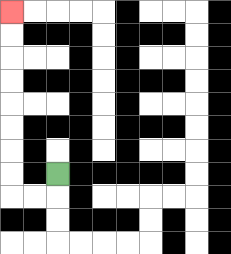{'start': '[2, 7]', 'end': '[0, 0]', 'path_directions': 'D,L,L,U,U,U,U,U,U,U,U', 'path_coordinates': '[[2, 7], [2, 8], [1, 8], [0, 8], [0, 7], [0, 6], [0, 5], [0, 4], [0, 3], [0, 2], [0, 1], [0, 0]]'}